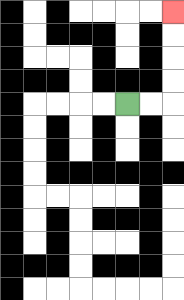{'start': '[5, 4]', 'end': '[7, 0]', 'path_directions': 'R,R,U,U,U,U', 'path_coordinates': '[[5, 4], [6, 4], [7, 4], [7, 3], [7, 2], [7, 1], [7, 0]]'}